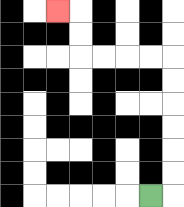{'start': '[6, 8]', 'end': '[2, 0]', 'path_directions': 'R,U,U,U,U,U,U,L,L,L,L,U,U,L', 'path_coordinates': '[[6, 8], [7, 8], [7, 7], [7, 6], [7, 5], [7, 4], [7, 3], [7, 2], [6, 2], [5, 2], [4, 2], [3, 2], [3, 1], [3, 0], [2, 0]]'}